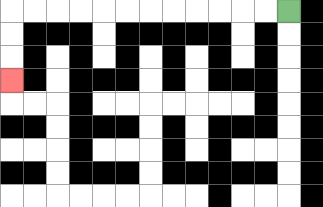{'start': '[12, 0]', 'end': '[0, 3]', 'path_directions': 'L,L,L,L,L,L,L,L,L,L,L,L,D,D,D', 'path_coordinates': '[[12, 0], [11, 0], [10, 0], [9, 0], [8, 0], [7, 0], [6, 0], [5, 0], [4, 0], [3, 0], [2, 0], [1, 0], [0, 0], [0, 1], [0, 2], [0, 3]]'}